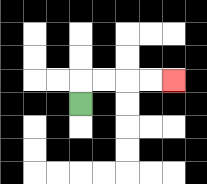{'start': '[3, 4]', 'end': '[7, 3]', 'path_directions': 'U,R,R,R,R', 'path_coordinates': '[[3, 4], [3, 3], [4, 3], [5, 3], [6, 3], [7, 3]]'}